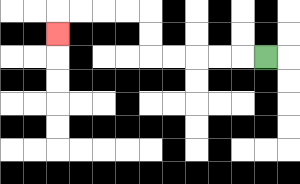{'start': '[11, 2]', 'end': '[2, 1]', 'path_directions': 'L,L,L,L,L,U,U,L,L,L,L,D', 'path_coordinates': '[[11, 2], [10, 2], [9, 2], [8, 2], [7, 2], [6, 2], [6, 1], [6, 0], [5, 0], [4, 0], [3, 0], [2, 0], [2, 1]]'}